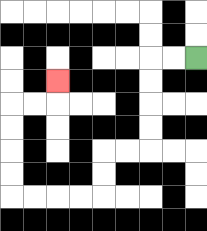{'start': '[8, 2]', 'end': '[2, 3]', 'path_directions': 'L,L,D,D,D,D,L,L,D,D,L,L,L,L,U,U,U,U,R,R,U', 'path_coordinates': '[[8, 2], [7, 2], [6, 2], [6, 3], [6, 4], [6, 5], [6, 6], [5, 6], [4, 6], [4, 7], [4, 8], [3, 8], [2, 8], [1, 8], [0, 8], [0, 7], [0, 6], [0, 5], [0, 4], [1, 4], [2, 4], [2, 3]]'}